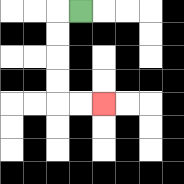{'start': '[3, 0]', 'end': '[4, 4]', 'path_directions': 'L,D,D,D,D,R,R', 'path_coordinates': '[[3, 0], [2, 0], [2, 1], [2, 2], [2, 3], [2, 4], [3, 4], [4, 4]]'}